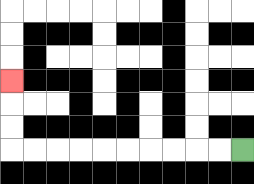{'start': '[10, 6]', 'end': '[0, 3]', 'path_directions': 'L,L,L,L,L,L,L,L,L,L,U,U,U', 'path_coordinates': '[[10, 6], [9, 6], [8, 6], [7, 6], [6, 6], [5, 6], [4, 6], [3, 6], [2, 6], [1, 6], [0, 6], [0, 5], [0, 4], [0, 3]]'}